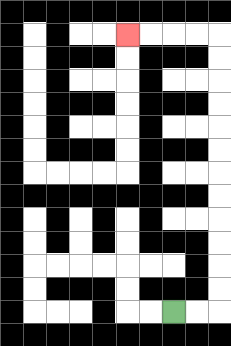{'start': '[7, 13]', 'end': '[5, 1]', 'path_directions': 'R,R,U,U,U,U,U,U,U,U,U,U,U,U,L,L,L,L', 'path_coordinates': '[[7, 13], [8, 13], [9, 13], [9, 12], [9, 11], [9, 10], [9, 9], [9, 8], [9, 7], [9, 6], [9, 5], [9, 4], [9, 3], [9, 2], [9, 1], [8, 1], [7, 1], [6, 1], [5, 1]]'}